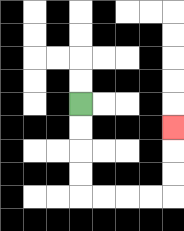{'start': '[3, 4]', 'end': '[7, 5]', 'path_directions': 'D,D,D,D,R,R,R,R,U,U,U', 'path_coordinates': '[[3, 4], [3, 5], [3, 6], [3, 7], [3, 8], [4, 8], [5, 8], [6, 8], [7, 8], [7, 7], [7, 6], [7, 5]]'}